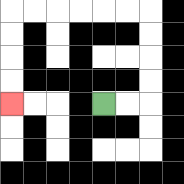{'start': '[4, 4]', 'end': '[0, 4]', 'path_directions': 'R,R,U,U,U,U,L,L,L,L,L,L,D,D,D,D', 'path_coordinates': '[[4, 4], [5, 4], [6, 4], [6, 3], [6, 2], [6, 1], [6, 0], [5, 0], [4, 0], [3, 0], [2, 0], [1, 0], [0, 0], [0, 1], [0, 2], [0, 3], [0, 4]]'}